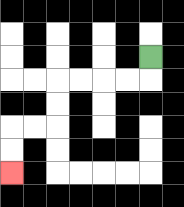{'start': '[6, 2]', 'end': '[0, 7]', 'path_directions': 'D,L,L,L,L,D,D,L,L,D,D', 'path_coordinates': '[[6, 2], [6, 3], [5, 3], [4, 3], [3, 3], [2, 3], [2, 4], [2, 5], [1, 5], [0, 5], [0, 6], [0, 7]]'}